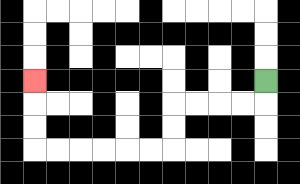{'start': '[11, 3]', 'end': '[1, 3]', 'path_directions': 'D,L,L,L,L,D,D,L,L,L,L,L,L,U,U,U', 'path_coordinates': '[[11, 3], [11, 4], [10, 4], [9, 4], [8, 4], [7, 4], [7, 5], [7, 6], [6, 6], [5, 6], [4, 6], [3, 6], [2, 6], [1, 6], [1, 5], [1, 4], [1, 3]]'}